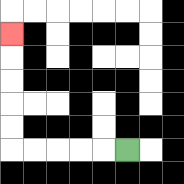{'start': '[5, 6]', 'end': '[0, 1]', 'path_directions': 'L,L,L,L,L,U,U,U,U,U', 'path_coordinates': '[[5, 6], [4, 6], [3, 6], [2, 6], [1, 6], [0, 6], [0, 5], [0, 4], [0, 3], [0, 2], [0, 1]]'}